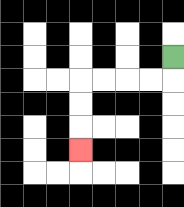{'start': '[7, 2]', 'end': '[3, 6]', 'path_directions': 'D,L,L,L,L,D,D,D', 'path_coordinates': '[[7, 2], [7, 3], [6, 3], [5, 3], [4, 3], [3, 3], [3, 4], [3, 5], [3, 6]]'}